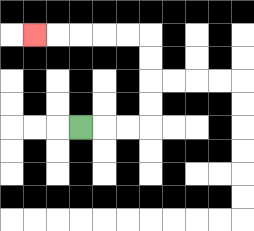{'start': '[3, 5]', 'end': '[1, 1]', 'path_directions': 'R,R,R,U,U,U,U,L,L,L,L,L', 'path_coordinates': '[[3, 5], [4, 5], [5, 5], [6, 5], [6, 4], [6, 3], [6, 2], [6, 1], [5, 1], [4, 1], [3, 1], [2, 1], [1, 1]]'}